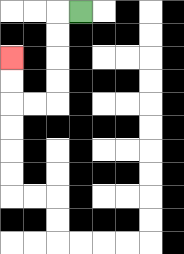{'start': '[3, 0]', 'end': '[0, 2]', 'path_directions': 'L,D,D,D,D,L,L,U,U', 'path_coordinates': '[[3, 0], [2, 0], [2, 1], [2, 2], [2, 3], [2, 4], [1, 4], [0, 4], [0, 3], [0, 2]]'}